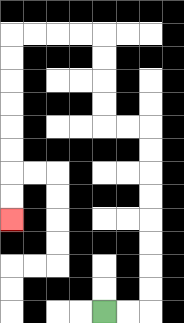{'start': '[4, 13]', 'end': '[0, 9]', 'path_directions': 'R,R,U,U,U,U,U,U,U,U,L,L,U,U,U,U,L,L,L,L,D,D,D,D,D,D,D,D', 'path_coordinates': '[[4, 13], [5, 13], [6, 13], [6, 12], [6, 11], [6, 10], [6, 9], [6, 8], [6, 7], [6, 6], [6, 5], [5, 5], [4, 5], [4, 4], [4, 3], [4, 2], [4, 1], [3, 1], [2, 1], [1, 1], [0, 1], [0, 2], [0, 3], [0, 4], [0, 5], [0, 6], [0, 7], [0, 8], [0, 9]]'}